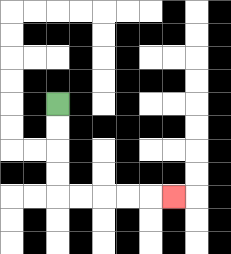{'start': '[2, 4]', 'end': '[7, 8]', 'path_directions': 'D,D,D,D,R,R,R,R,R', 'path_coordinates': '[[2, 4], [2, 5], [2, 6], [2, 7], [2, 8], [3, 8], [4, 8], [5, 8], [6, 8], [7, 8]]'}